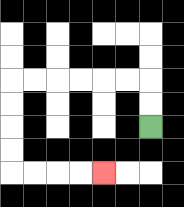{'start': '[6, 5]', 'end': '[4, 7]', 'path_directions': 'U,U,L,L,L,L,L,L,D,D,D,D,R,R,R,R', 'path_coordinates': '[[6, 5], [6, 4], [6, 3], [5, 3], [4, 3], [3, 3], [2, 3], [1, 3], [0, 3], [0, 4], [0, 5], [0, 6], [0, 7], [1, 7], [2, 7], [3, 7], [4, 7]]'}